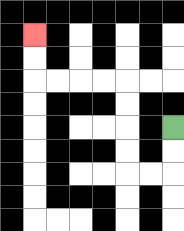{'start': '[7, 5]', 'end': '[1, 1]', 'path_directions': 'D,D,L,L,U,U,U,U,L,L,L,L,U,U', 'path_coordinates': '[[7, 5], [7, 6], [7, 7], [6, 7], [5, 7], [5, 6], [5, 5], [5, 4], [5, 3], [4, 3], [3, 3], [2, 3], [1, 3], [1, 2], [1, 1]]'}